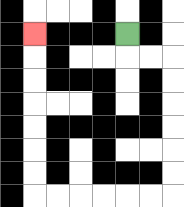{'start': '[5, 1]', 'end': '[1, 1]', 'path_directions': 'D,R,R,D,D,D,D,D,D,L,L,L,L,L,L,U,U,U,U,U,U,U', 'path_coordinates': '[[5, 1], [5, 2], [6, 2], [7, 2], [7, 3], [7, 4], [7, 5], [7, 6], [7, 7], [7, 8], [6, 8], [5, 8], [4, 8], [3, 8], [2, 8], [1, 8], [1, 7], [1, 6], [1, 5], [1, 4], [1, 3], [1, 2], [1, 1]]'}